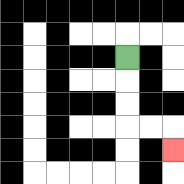{'start': '[5, 2]', 'end': '[7, 6]', 'path_directions': 'D,D,D,R,R,D', 'path_coordinates': '[[5, 2], [5, 3], [5, 4], [5, 5], [6, 5], [7, 5], [7, 6]]'}